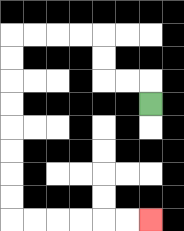{'start': '[6, 4]', 'end': '[6, 9]', 'path_directions': 'U,L,L,U,U,L,L,L,L,D,D,D,D,D,D,D,D,R,R,R,R,R,R', 'path_coordinates': '[[6, 4], [6, 3], [5, 3], [4, 3], [4, 2], [4, 1], [3, 1], [2, 1], [1, 1], [0, 1], [0, 2], [0, 3], [0, 4], [0, 5], [0, 6], [0, 7], [0, 8], [0, 9], [1, 9], [2, 9], [3, 9], [4, 9], [5, 9], [6, 9]]'}